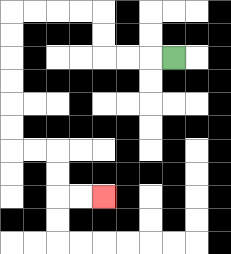{'start': '[7, 2]', 'end': '[4, 8]', 'path_directions': 'L,L,L,U,U,L,L,L,L,D,D,D,D,D,D,R,R,D,D,R,R', 'path_coordinates': '[[7, 2], [6, 2], [5, 2], [4, 2], [4, 1], [4, 0], [3, 0], [2, 0], [1, 0], [0, 0], [0, 1], [0, 2], [0, 3], [0, 4], [0, 5], [0, 6], [1, 6], [2, 6], [2, 7], [2, 8], [3, 8], [4, 8]]'}